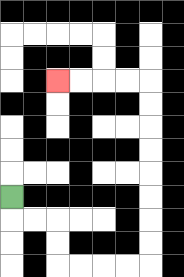{'start': '[0, 8]', 'end': '[2, 3]', 'path_directions': 'D,R,R,D,D,R,R,R,R,U,U,U,U,U,U,U,U,L,L,L,L', 'path_coordinates': '[[0, 8], [0, 9], [1, 9], [2, 9], [2, 10], [2, 11], [3, 11], [4, 11], [5, 11], [6, 11], [6, 10], [6, 9], [6, 8], [6, 7], [6, 6], [6, 5], [6, 4], [6, 3], [5, 3], [4, 3], [3, 3], [2, 3]]'}